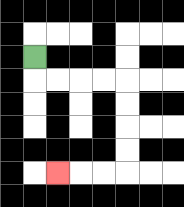{'start': '[1, 2]', 'end': '[2, 7]', 'path_directions': 'D,R,R,R,R,D,D,D,D,L,L,L', 'path_coordinates': '[[1, 2], [1, 3], [2, 3], [3, 3], [4, 3], [5, 3], [5, 4], [5, 5], [5, 6], [5, 7], [4, 7], [3, 7], [2, 7]]'}